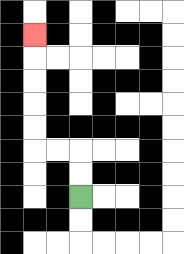{'start': '[3, 8]', 'end': '[1, 1]', 'path_directions': 'U,U,L,L,U,U,U,U,U', 'path_coordinates': '[[3, 8], [3, 7], [3, 6], [2, 6], [1, 6], [1, 5], [1, 4], [1, 3], [1, 2], [1, 1]]'}